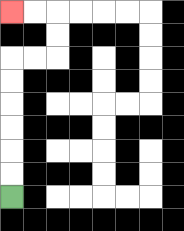{'start': '[0, 8]', 'end': '[0, 0]', 'path_directions': 'U,U,U,U,U,U,R,R,U,U,L,L', 'path_coordinates': '[[0, 8], [0, 7], [0, 6], [0, 5], [0, 4], [0, 3], [0, 2], [1, 2], [2, 2], [2, 1], [2, 0], [1, 0], [0, 0]]'}